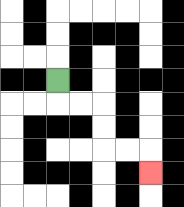{'start': '[2, 3]', 'end': '[6, 7]', 'path_directions': 'D,R,R,D,D,R,R,D', 'path_coordinates': '[[2, 3], [2, 4], [3, 4], [4, 4], [4, 5], [4, 6], [5, 6], [6, 6], [6, 7]]'}